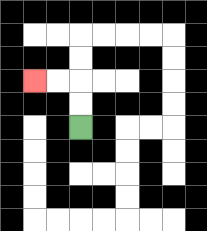{'start': '[3, 5]', 'end': '[1, 3]', 'path_directions': 'U,U,L,L', 'path_coordinates': '[[3, 5], [3, 4], [3, 3], [2, 3], [1, 3]]'}